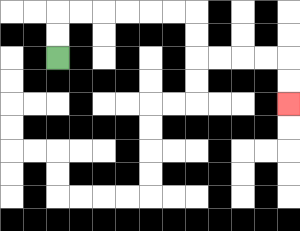{'start': '[2, 2]', 'end': '[12, 4]', 'path_directions': 'U,U,R,R,R,R,R,R,D,D,R,R,R,R,D,D', 'path_coordinates': '[[2, 2], [2, 1], [2, 0], [3, 0], [4, 0], [5, 0], [6, 0], [7, 0], [8, 0], [8, 1], [8, 2], [9, 2], [10, 2], [11, 2], [12, 2], [12, 3], [12, 4]]'}